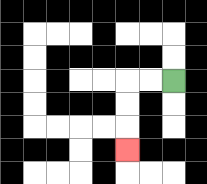{'start': '[7, 3]', 'end': '[5, 6]', 'path_directions': 'L,L,D,D,D', 'path_coordinates': '[[7, 3], [6, 3], [5, 3], [5, 4], [5, 5], [5, 6]]'}